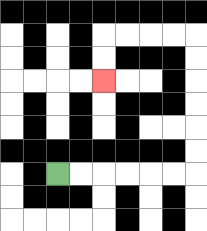{'start': '[2, 7]', 'end': '[4, 3]', 'path_directions': 'R,R,R,R,R,R,U,U,U,U,U,U,L,L,L,L,D,D', 'path_coordinates': '[[2, 7], [3, 7], [4, 7], [5, 7], [6, 7], [7, 7], [8, 7], [8, 6], [8, 5], [8, 4], [8, 3], [8, 2], [8, 1], [7, 1], [6, 1], [5, 1], [4, 1], [4, 2], [4, 3]]'}